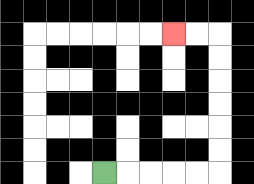{'start': '[4, 7]', 'end': '[7, 1]', 'path_directions': 'R,R,R,R,R,U,U,U,U,U,U,L,L', 'path_coordinates': '[[4, 7], [5, 7], [6, 7], [7, 7], [8, 7], [9, 7], [9, 6], [9, 5], [9, 4], [9, 3], [9, 2], [9, 1], [8, 1], [7, 1]]'}